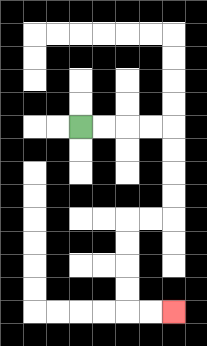{'start': '[3, 5]', 'end': '[7, 13]', 'path_directions': 'R,R,R,R,D,D,D,D,L,L,D,D,D,D,R,R', 'path_coordinates': '[[3, 5], [4, 5], [5, 5], [6, 5], [7, 5], [7, 6], [7, 7], [7, 8], [7, 9], [6, 9], [5, 9], [5, 10], [5, 11], [5, 12], [5, 13], [6, 13], [7, 13]]'}